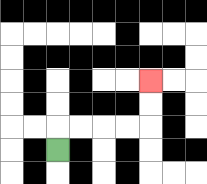{'start': '[2, 6]', 'end': '[6, 3]', 'path_directions': 'U,R,R,R,R,U,U', 'path_coordinates': '[[2, 6], [2, 5], [3, 5], [4, 5], [5, 5], [6, 5], [6, 4], [6, 3]]'}